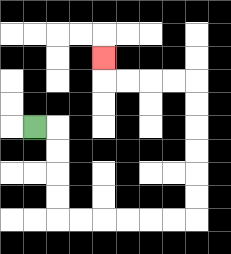{'start': '[1, 5]', 'end': '[4, 2]', 'path_directions': 'R,D,D,D,D,R,R,R,R,R,R,U,U,U,U,U,U,L,L,L,L,U', 'path_coordinates': '[[1, 5], [2, 5], [2, 6], [2, 7], [2, 8], [2, 9], [3, 9], [4, 9], [5, 9], [6, 9], [7, 9], [8, 9], [8, 8], [8, 7], [8, 6], [8, 5], [8, 4], [8, 3], [7, 3], [6, 3], [5, 3], [4, 3], [4, 2]]'}